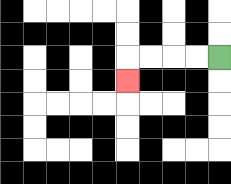{'start': '[9, 2]', 'end': '[5, 3]', 'path_directions': 'L,L,L,L,D', 'path_coordinates': '[[9, 2], [8, 2], [7, 2], [6, 2], [5, 2], [5, 3]]'}